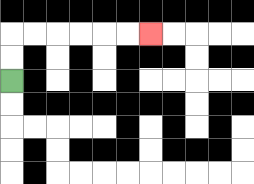{'start': '[0, 3]', 'end': '[6, 1]', 'path_directions': 'U,U,R,R,R,R,R,R', 'path_coordinates': '[[0, 3], [0, 2], [0, 1], [1, 1], [2, 1], [3, 1], [4, 1], [5, 1], [6, 1]]'}